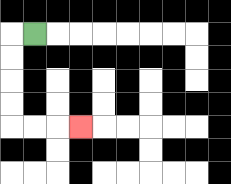{'start': '[1, 1]', 'end': '[3, 5]', 'path_directions': 'L,D,D,D,D,R,R,R', 'path_coordinates': '[[1, 1], [0, 1], [0, 2], [0, 3], [0, 4], [0, 5], [1, 5], [2, 5], [3, 5]]'}